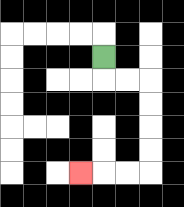{'start': '[4, 2]', 'end': '[3, 7]', 'path_directions': 'D,R,R,D,D,D,D,L,L,L', 'path_coordinates': '[[4, 2], [4, 3], [5, 3], [6, 3], [6, 4], [6, 5], [6, 6], [6, 7], [5, 7], [4, 7], [3, 7]]'}